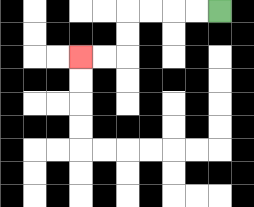{'start': '[9, 0]', 'end': '[3, 2]', 'path_directions': 'L,L,L,L,D,D,L,L', 'path_coordinates': '[[9, 0], [8, 0], [7, 0], [6, 0], [5, 0], [5, 1], [5, 2], [4, 2], [3, 2]]'}